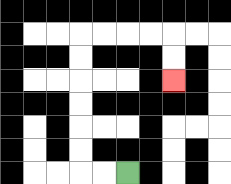{'start': '[5, 7]', 'end': '[7, 3]', 'path_directions': 'L,L,U,U,U,U,U,U,R,R,R,R,D,D', 'path_coordinates': '[[5, 7], [4, 7], [3, 7], [3, 6], [3, 5], [3, 4], [3, 3], [3, 2], [3, 1], [4, 1], [5, 1], [6, 1], [7, 1], [7, 2], [7, 3]]'}